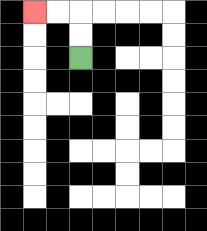{'start': '[3, 2]', 'end': '[1, 0]', 'path_directions': 'U,U,L,L', 'path_coordinates': '[[3, 2], [3, 1], [3, 0], [2, 0], [1, 0]]'}